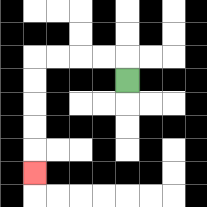{'start': '[5, 3]', 'end': '[1, 7]', 'path_directions': 'U,L,L,L,L,D,D,D,D,D', 'path_coordinates': '[[5, 3], [5, 2], [4, 2], [3, 2], [2, 2], [1, 2], [1, 3], [1, 4], [1, 5], [1, 6], [1, 7]]'}